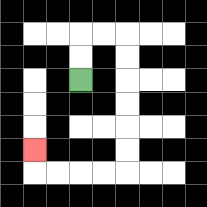{'start': '[3, 3]', 'end': '[1, 6]', 'path_directions': 'U,U,R,R,D,D,D,D,D,D,L,L,L,L,U', 'path_coordinates': '[[3, 3], [3, 2], [3, 1], [4, 1], [5, 1], [5, 2], [5, 3], [5, 4], [5, 5], [5, 6], [5, 7], [4, 7], [3, 7], [2, 7], [1, 7], [1, 6]]'}